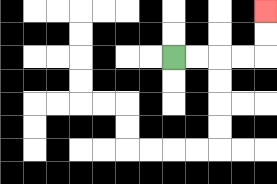{'start': '[7, 2]', 'end': '[11, 0]', 'path_directions': 'R,R,R,R,U,U', 'path_coordinates': '[[7, 2], [8, 2], [9, 2], [10, 2], [11, 2], [11, 1], [11, 0]]'}